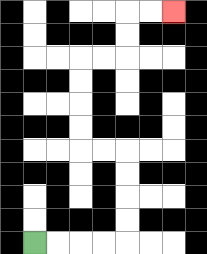{'start': '[1, 10]', 'end': '[7, 0]', 'path_directions': 'R,R,R,R,U,U,U,U,L,L,U,U,U,U,R,R,U,U,R,R', 'path_coordinates': '[[1, 10], [2, 10], [3, 10], [4, 10], [5, 10], [5, 9], [5, 8], [5, 7], [5, 6], [4, 6], [3, 6], [3, 5], [3, 4], [3, 3], [3, 2], [4, 2], [5, 2], [5, 1], [5, 0], [6, 0], [7, 0]]'}